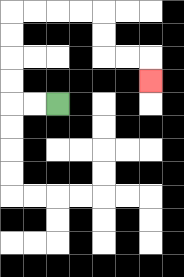{'start': '[2, 4]', 'end': '[6, 3]', 'path_directions': 'L,L,U,U,U,U,R,R,R,R,D,D,R,R,D', 'path_coordinates': '[[2, 4], [1, 4], [0, 4], [0, 3], [0, 2], [0, 1], [0, 0], [1, 0], [2, 0], [3, 0], [4, 0], [4, 1], [4, 2], [5, 2], [6, 2], [6, 3]]'}